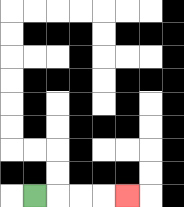{'start': '[1, 8]', 'end': '[5, 8]', 'path_directions': 'R,R,R,R', 'path_coordinates': '[[1, 8], [2, 8], [3, 8], [4, 8], [5, 8]]'}